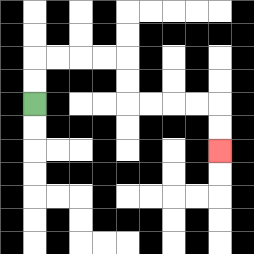{'start': '[1, 4]', 'end': '[9, 6]', 'path_directions': 'U,U,R,R,R,R,D,D,R,R,R,R,D,D', 'path_coordinates': '[[1, 4], [1, 3], [1, 2], [2, 2], [3, 2], [4, 2], [5, 2], [5, 3], [5, 4], [6, 4], [7, 4], [8, 4], [9, 4], [9, 5], [9, 6]]'}